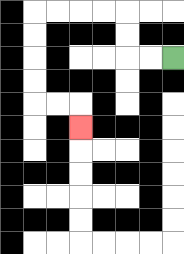{'start': '[7, 2]', 'end': '[3, 5]', 'path_directions': 'L,L,U,U,L,L,L,L,D,D,D,D,R,R,D', 'path_coordinates': '[[7, 2], [6, 2], [5, 2], [5, 1], [5, 0], [4, 0], [3, 0], [2, 0], [1, 0], [1, 1], [1, 2], [1, 3], [1, 4], [2, 4], [3, 4], [3, 5]]'}